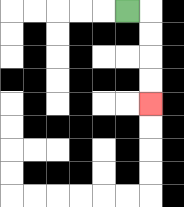{'start': '[5, 0]', 'end': '[6, 4]', 'path_directions': 'R,D,D,D,D', 'path_coordinates': '[[5, 0], [6, 0], [6, 1], [6, 2], [6, 3], [6, 4]]'}